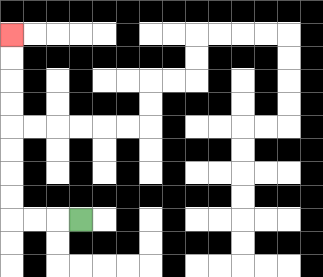{'start': '[3, 9]', 'end': '[0, 1]', 'path_directions': 'L,L,L,U,U,U,U,U,U,U,U', 'path_coordinates': '[[3, 9], [2, 9], [1, 9], [0, 9], [0, 8], [0, 7], [0, 6], [0, 5], [0, 4], [0, 3], [0, 2], [0, 1]]'}